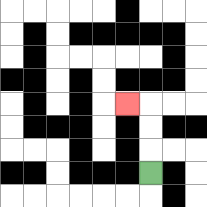{'start': '[6, 7]', 'end': '[5, 4]', 'path_directions': 'U,U,U,L', 'path_coordinates': '[[6, 7], [6, 6], [6, 5], [6, 4], [5, 4]]'}